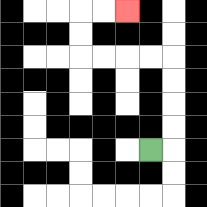{'start': '[6, 6]', 'end': '[5, 0]', 'path_directions': 'R,U,U,U,U,L,L,L,L,U,U,R,R', 'path_coordinates': '[[6, 6], [7, 6], [7, 5], [7, 4], [7, 3], [7, 2], [6, 2], [5, 2], [4, 2], [3, 2], [3, 1], [3, 0], [4, 0], [5, 0]]'}